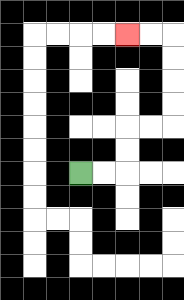{'start': '[3, 7]', 'end': '[5, 1]', 'path_directions': 'R,R,U,U,R,R,U,U,U,U,L,L', 'path_coordinates': '[[3, 7], [4, 7], [5, 7], [5, 6], [5, 5], [6, 5], [7, 5], [7, 4], [7, 3], [7, 2], [7, 1], [6, 1], [5, 1]]'}